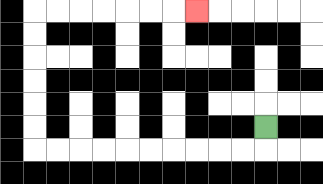{'start': '[11, 5]', 'end': '[8, 0]', 'path_directions': 'D,L,L,L,L,L,L,L,L,L,L,U,U,U,U,U,U,R,R,R,R,R,R,R', 'path_coordinates': '[[11, 5], [11, 6], [10, 6], [9, 6], [8, 6], [7, 6], [6, 6], [5, 6], [4, 6], [3, 6], [2, 6], [1, 6], [1, 5], [1, 4], [1, 3], [1, 2], [1, 1], [1, 0], [2, 0], [3, 0], [4, 0], [5, 0], [6, 0], [7, 0], [8, 0]]'}